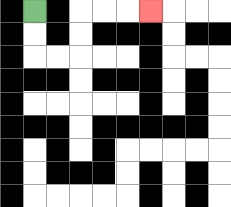{'start': '[1, 0]', 'end': '[6, 0]', 'path_directions': 'D,D,R,R,U,U,R,R,R', 'path_coordinates': '[[1, 0], [1, 1], [1, 2], [2, 2], [3, 2], [3, 1], [3, 0], [4, 0], [5, 0], [6, 0]]'}